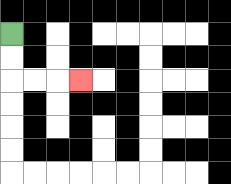{'start': '[0, 1]', 'end': '[3, 3]', 'path_directions': 'D,D,R,R,R', 'path_coordinates': '[[0, 1], [0, 2], [0, 3], [1, 3], [2, 3], [3, 3]]'}